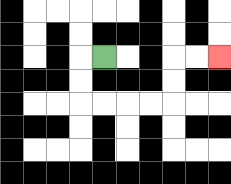{'start': '[4, 2]', 'end': '[9, 2]', 'path_directions': 'L,D,D,R,R,R,R,U,U,R,R', 'path_coordinates': '[[4, 2], [3, 2], [3, 3], [3, 4], [4, 4], [5, 4], [6, 4], [7, 4], [7, 3], [7, 2], [8, 2], [9, 2]]'}